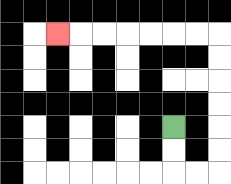{'start': '[7, 5]', 'end': '[2, 1]', 'path_directions': 'D,D,R,R,U,U,U,U,U,U,L,L,L,L,L,L,L', 'path_coordinates': '[[7, 5], [7, 6], [7, 7], [8, 7], [9, 7], [9, 6], [9, 5], [9, 4], [9, 3], [9, 2], [9, 1], [8, 1], [7, 1], [6, 1], [5, 1], [4, 1], [3, 1], [2, 1]]'}